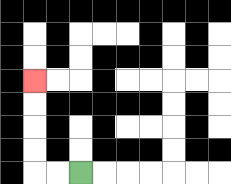{'start': '[3, 7]', 'end': '[1, 3]', 'path_directions': 'L,L,U,U,U,U', 'path_coordinates': '[[3, 7], [2, 7], [1, 7], [1, 6], [1, 5], [1, 4], [1, 3]]'}